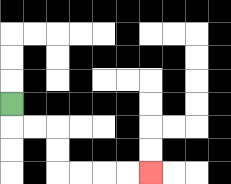{'start': '[0, 4]', 'end': '[6, 7]', 'path_directions': 'D,R,R,D,D,R,R,R,R', 'path_coordinates': '[[0, 4], [0, 5], [1, 5], [2, 5], [2, 6], [2, 7], [3, 7], [4, 7], [5, 7], [6, 7]]'}